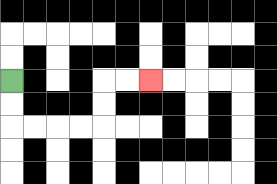{'start': '[0, 3]', 'end': '[6, 3]', 'path_directions': 'D,D,R,R,R,R,U,U,R,R', 'path_coordinates': '[[0, 3], [0, 4], [0, 5], [1, 5], [2, 5], [3, 5], [4, 5], [4, 4], [4, 3], [5, 3], [6, 3]]'}